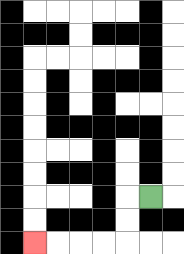{'start': '[6, 8]', 'end': '[1, 10]', 'path_directions': 'L,D,D,L,L,L,L', 'path_coordinates': '[[6, 8], [5, 8], [5, 9], [5, 10], [4, 10], [3, 10], [2, 10], [1, 10]]'}